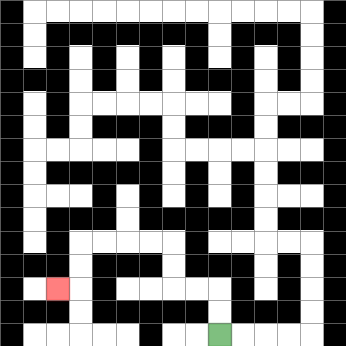{'start': '[9, 14]', 'end': '[2, 12]', 'path_directions': 'U,U,L,L,U,U,L,L,L,L,D,D,L', 'path_coordinates': '[[9, 14], [9, 13], [9, 12], [8, 12], [7, 12], [7, 11], [7, 10], [6, 10], [5, 10], [4, 10], [3, 10], [3, 11], [3, 12], [2, 12]]'}